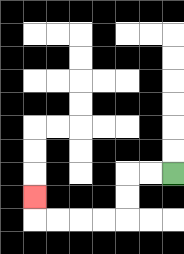{'start': '[7, 7]', 'end': '[1, 8]', 'path_directions': 'L,L,D,D,L,L,L,L,U', 'path_coordinates': '[[7, 7], [6, 7], [5, 7], [5, 8], [5, 9], [4, 9], [3, 9], [2, 9], [1, 9], [1, 8]]'}